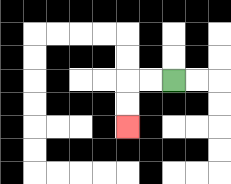{'start': '[7, 3]', 'end': '[5, 5]', 'path_directions': 'L,L,D,D', 'path_coordinates': '[[7, 3], [6, 3], [5, 3], [5, 4], [5, 5]]'}